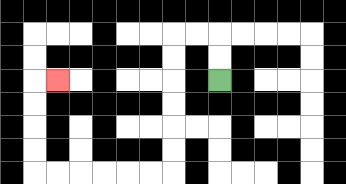{'start': '[9, 3]', 'end': '[2, 3]', 'path_directions': 'U,U,L,L,D,D,D,D,D,D,L,L,L,L,L,L,U,U,U,U,R', 'path_coordinates': '[[9, 3], [9, 2], [9, 1], [8, 1], [7, 1], [7, 2], [7, 3], [7, 4], [7, 5], [7, 6], [7, 7], [6, 7], [5, 7], [4, 7], [3, 7], [2, 7], [1, 7], [1, 6], [1, 5], [1, 4], [1, 3], [2, 3]]'}